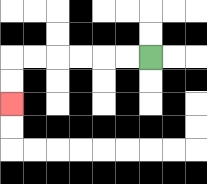{'start': '[6, 2]', 'end': '[0, 4]', 'path_directions': 'L,L,L,L,L,L,D,D', 'path_coordinates': '[[6, 2], [5, 2], [4, 2], [3, 2], [2, 2], [1, 2], [0, 2], [0, 3], [0, 4]]'}